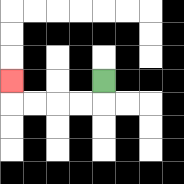{'start': '[4, 3]', 'end': '[0, 3]', 'path_directions': 'D,L,L,L,L,U', 'path_coordinates': '[[4, 3], [4, 4], [3, 4], [2, 4], [1, 4], [0, 4], [0, 3]]'}